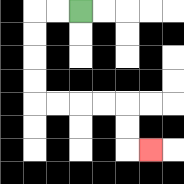{'start': '[3, 0]', 'end': '[6, 6]', 'path_directions': 'L,L,D,D,D,D,R,R,R,R,D,D,R', 'path_coordinates': '[[3, 0], [2, 0], [1, 0], [1, 1], [1, 2], [1, 3], [1, 4], [2, 4], [3, 4], [4, 4], [5, 4], [5, 5], [5, 6], [6, 6]]'}